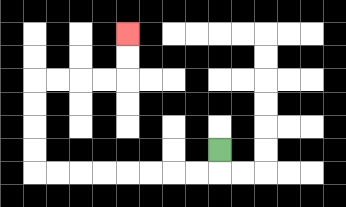{'start': '[9, 6]', 'end': '[5, 1]', 'path_directions': 'D,L,L,L,L,L,L,L,L,U,U,U,U,R,R,R,R,U,U', 'path_coordinates': '[[9, 6], [9, 7], [8, 7], [7, 7], [6, 7], [5, 7], [4, 7], [3, 7], [2, 7], [1, 7], [1, 6], [1, 5], [1, 4], [1, 3], [2, 3], [3, 3], [4, 3], [5, 3], [5, 2], [5, 1]]'}